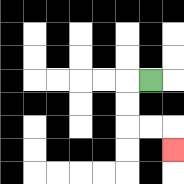{'start': '[6, 3]', 'end': '[7, 6]', 'path_directions': 'L,D,D,R,R,D', 'path_coordinates': '[[6, 3], [5, 3], [5, 4], [5, 5], [6, 5], [7, 5], [7, 6]]'}